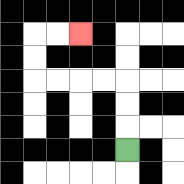{'start': '[5, 6]', 'end': '[3, 1]', 'path_directions': 'U,U,U,L,L,L,L,U,U,R,R', 'path_coordinates': '[[5, 6], [5, 5], [5, 4], [5, 3], [4, 3], [3, 3], [2, 3], [1, 3], [1, 2], [1, 1], [2, 1], [3, 1]]'}